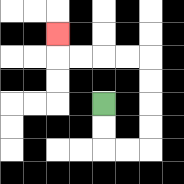{'start': '[4, 4]', 'end': '[2, 1]', 'path_directions': 'D,D,R,R,U,U,U,U,L,L,L,L,U', 'path_coordinates': '[[4, 4], [4, 5], [4, 6], [5, 6], [6, 6], [6, 5], [6, 4], [6, 3], [6, 2], [5, 2], [4, 2], [3, 2], [2, 2], [2, 1]]'}